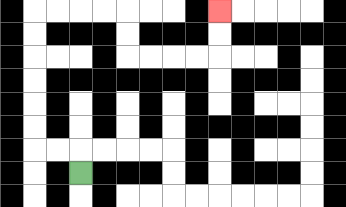{'start': '[3, 7]', 'end': '[9, 0]', 'path_directions': 'U,L,L,U,U,U,U,U,U,R,R,R,R,D,D,R,R,R,R,U,U', 'path_coordinates': '[[3, 7], [3, 6], [2, 6], [1, 6], [1, 5], [1, 4], [1, 3], [1, 2], [1, 1], [1, 0], [2, 0], [3, 0], [4, 0], [5, 0], [5, 1], [5, 2], [6, 2], [7, 2], [8, 2], [9, 2], [9, 1], [9, 0]]'}